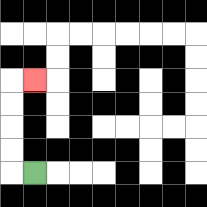{'start': '[1, 7]', 'end': '[1, 3]', 'path_directions': 'L,U,U,U,U,R', 'path_coordinates': '[[1, 7], [0, 7], [0, 6], [0, 5], [0, 4], [0, 3], [1, 3]]'}